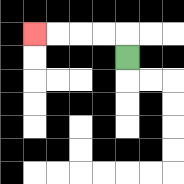{'start': '[5, 2]', 'end': '[1, 1]', 'path_directions': 'U,L,L,L,L', 'path_coordinates': '[[5, 2], [5, 1], [4, 1], [3, 1], [2, 1], [1, 1]]'}